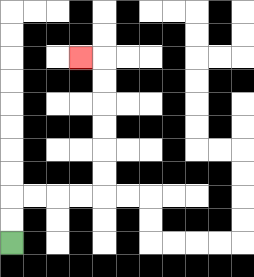{'start': '[0, 10]', 'end': '[3, 2]', 'path_directions': 'U,U,R,R,R,R,U,U,U,U,U,U,L', 'path_coordinates': '[[0, 10], [0, 9], [0, 8], [1, 8], [2, 8], [3, 8], [4, 8], [4, 7], [4, 6], [4, 5], [4, 4], [4, 3], [4, 2], [3, 2]]'}